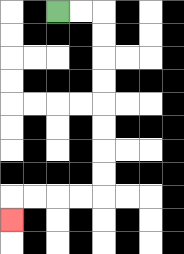{'start': '[2, 0]', 'end': '[0, 9]', 'path_directions': 'R,R,D,D,D,D,D,D,D,D,L,L,L,L,D', 'path_coordinates': '[[2, 0], [3, 0], [4, 0], [4, 1], [4, 2], [4, 3], [4, 4], [4, 5], [4, 6], [4, 7], [4, 8], [3, 8], [2, 8], [1, 8], [0, 8], [0, 9]]'}